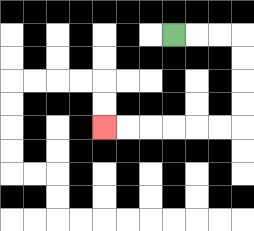{'start': '[7, 1]', 'end': '[4, 5]', 'path_directions': 'R,R,R,D,D,D,D,L,L,L,L,L,L', 'path_coordinates': '[[7, 1], [8, 1], [9, 1], [10, 1], [10, 2], [10, 3], [10, 4], [10, 5], [9, 5], [8, 5], [7, 5], [6, 5], [5, 5], [4, 5]]'}